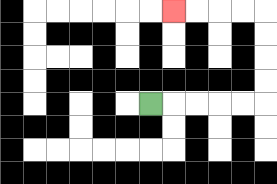{'start': '[6, 4]', 'end': '[7, 0]', 'path_directions': 'R,R,R,R,R,U,U,U,U,L,L,L,L', 'path_coordinates': '[[6, 4], [7, 4], [8, 4], [9, 4], [10, 4], [11, 4], [11, 3], [11, 2], [11, 1], [11, 0], [10, 0], [9, 0], [8, 0], [7, 0]]'}